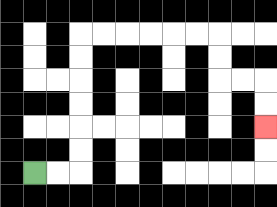{'start': '[1, 7]', 'end': '[11, 5]', 'path_directions': 'R,R,U,U,U,U,U,U,R,R,R,R,R,R,D,D,R,R,D,D', 'path_coordinates': '[[1, 7], [2, 7], [3, 7], [3, 6], [3, 5], [3, 4], [3, 3], [3, 2], [3, 1], [4, 1], [5, 1], [6, 1], [7, 1], [8, 1], [9, 1], [9, 2], [9, 3], [10, 3], [11, 3], [11, 4], [11, 5]]'}